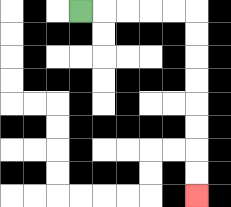{'start': '[3, 0]', 'end': '[8, 8]', 'path_directions': 'R,R,R,R,R,D,D,D,D,D,D,D,D', 'path_coordinates': '[[3, 0], [4, 0], [5, 0], [6, 0], [7, 0], [8, 0], [8, 1], [8, 2], [8, 3], [8, 4], [8, 5], [8, 6], [8, 7], [8, 8]]'}